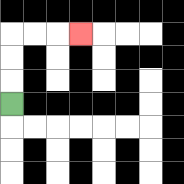{'start': '[0, 4]', 'end': '[3, 1]', 'path_directions': 'U,U,U,R,R,R', 'path_coordinates': '[[0, 4], [0, 3], [0, 2], [0, 1], [1, 1], [2, 1], [3, 1]]'}